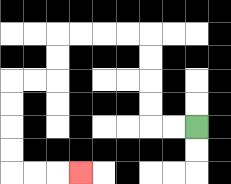{'start': '[8, 5]', 'end': '[3, 7]', 'path_directions': 'L,L,U,U,U,U,L,L,L,L,D,D,L,L,D,D,D,D,R,R,R', 'path_coordinates': '[[8, 5], [7, 5], [6, 5], [6, 4], [6, 3], [6, 2], [6, 1], [5, 1], [4, 1], [3, 1], [2, 1], [2, 2], [2, 3], [1, 3], [0, 3], [0, 4], [0, 5], [0, 6], [0, 7], [1, 7], [2, 7], [3, 7]]'}